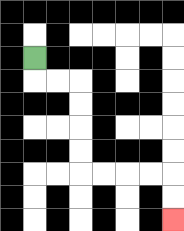{'start': '[1, 2]', 'end': '[7, 9]', 'path_directions': 'D,R,R,D,D,D,D,R,R,R,R,D,D', 'path_coordinates': '[[1, 2], [1, 3], [2, 3], [3, 3], [3, 4], [3, 5], [3, 6], [3, 7], [4, 7], [5, 7], [6, 7], [7, 7], [7, 8], [7, 9]]'}